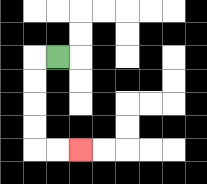{'start': '[2, 2]', 'end': '[3, 6]', 'path_directions': 'L,D,D,D,D,R,R', 'path_coordinates': '[[2, 2], [1, 2], [1, 3], [1, 4], [1, 5], [1, 6], [2, 6], [3, 6]]'}